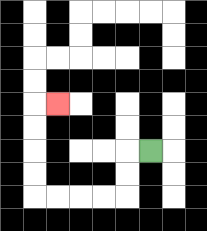{'start': '[6, 6]', 'end': '[2, 4]', 'path_directions': 'L,D,D,L,L,L,L,U,U,U,U,R', 'path_coordinates': '[[6, 6], [5, 6], [5, 7], [5, 8], [4, 8], [3, 8], [2, 8], [1, 8], [1, 7], [1, 6], [1, 5], [1, 4], [2, 4]]'}